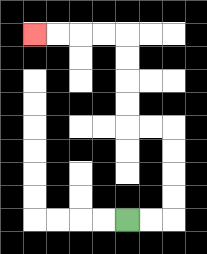{'start': '[5, 9]', 'end': '[1, 1]', 'path_directions': 'R,R,U,U,U,U,L,L,U,U,U,U,L,L,L,L', 'path_coordinates': '[[5, 9], [6, 9], [7, 9], [7, 8], [7, 7], [7, 6], [7, 5], [6, 5], [5, 5], [5, 4], [5, 3], [5, 2], [5, 1], [4, 1], [3, 1], [2, 1], [1, 1]]'}